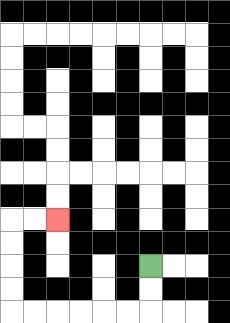{'start': '[6, 11]', 'end': '[2, 9]', 'path_directions': 'D,D,L,L,L,L,L,L,U,U,U,U,R,R', 'path_coordinates': '[[6, 11], [6, 12], [6, 13], [5, 13], [4, 13], [3, 13], [2, 13], [1, 13], [0, 13], [0, 12], [0, 11], [0, 10], [0, 9], [1, 9], [2, 9]]'}